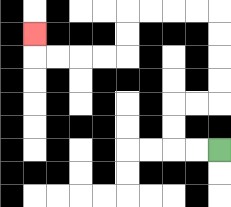{'start': '[9, 6]', 'end': '[1, 1]', 'path_directions': 'L,L,U,U,R,R,U,U,U,U,L,L,L,L,D,D,L,L,L,L,U', 'path_coordinates': '[[9, 6], [8, 6], [7, 6], [7, 5], [7, 4], [8, 4], [9, 4], [9, 3], [9, 2], [9, 1], [9, 0], [8, 0], [7, 0], [6, 0], [5, 0], [5, 1], [5, 2], [4, 2], [3, 2], [2, 2], [1, 2], [1, 1]]'}